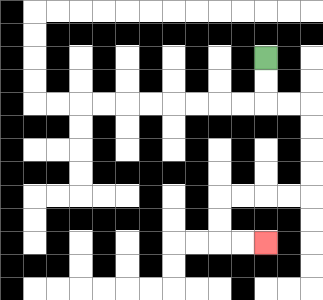{'start': '[11, 2]', 'end': '[11, 10]', 'path_directions': 'D,D,R,R,D,D,D,D,L,L,L,L,D,D,R,R', 'path_coordinates': '[[11, 2], [11, 3], [11, 4], [12, 4], [13, 4], [13, 5], [13, 6], [13, 7], [13, 8], [12, 8], [11, 8], [10, 8], [9, 8], [9, 9], [9, 10], [10, 10], [11, 10]]'}